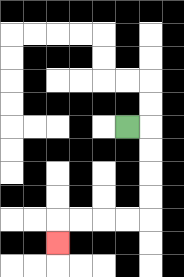{'start': '[5, 5]', 'end': '[2, 10]', 'path_directions': 'R,D,D,D,D,L,L,L,L,D', 'path_coordinates': '[[5, 5], [6, 5], [6, 6], [6, 7], [6, 8], [6, 9], [5, 9], [4, 9], [3, 9], [2, 9], [2, 10]]'}